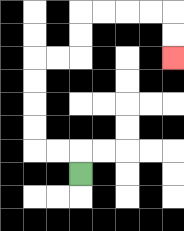{'start': '[3, 7]', 'end': '[7, 2]', 'path_directions': 'U,L,L,U,U,U,U,R,R,U,U,R,R,R,R,D,D', 'path_coordinates': '[[3, 7], [3, 6], [2, 6], [1, 6], [1, 5], [1, 4], [1, 3], [1, 2], [2, 2], [3, 2], [3, 1], [3, 0], [4, 0], [5, 0], [6, 0], [7, 0], [7, 1], [7, 2]]'}